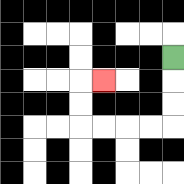{'start': '[7, 2]', 'end': '[4, 3]', 'path_directions': 'D,D,D,L,L,L,L,U,U,R', 'path_coordinates': '[[7, 2], [7, 3], [7, 4], [7, 5], [6, 5], [5, 5], [4, 5], [3, 5], [3, 4], [3, 3], [4, 3]]'}